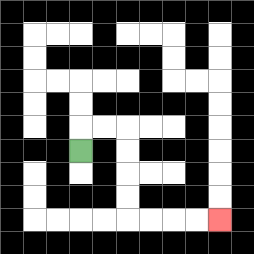{'start': '[3, 6]', 'end': '[9, 9]', 'path_directions': 'U,R,R,D,D,D,D,R,R,R,R', 'path_coordinates': '[[3, 6], [3, 5], [4, 5], [5, 5], [5, 6], [5, 7], [5, 8], [5, 9], [6, 9], [7, 9], [8, 9], [9, 9]]'}